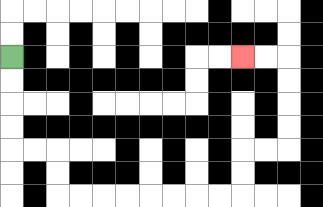{'start': '[0, 2]', 'end': '[10, 2]', 'path_directions': 'D,D,D,D,R,R,D,D,R,R,R,R,R,R,R,R,U,U,R,R,U,U,U,U,L,L', 'path_coordinates': '[[0, 2], [0, 3], [0, 4], [0, 5], [0, 6], [1, 6], [2, 6], [2, 7], [2, 8], [3, 8], [4, 8], [5, 8], [6, 8], [7, 8], [8, 8], [9, 8], [10, 8], [10, 7], [10, 6], [11, 6], [12, 6], [12, 5], [12, 4], [12, 3], [12, 2], [11, 2], [10, 2]]'}